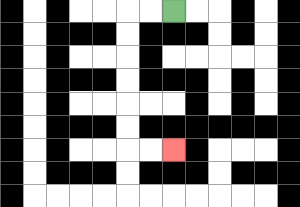{'start': '[7, 0]', 'end': '[7, 6]', 'path_directions': 'L,L,D,D,D,D,D,D,R,R', 'path_coordinates': '[[7, 0], [6, 0], [5, 0], [5, 1], [5, 2], [5, 3], [5, 4], [5, 5], [5, 6], [6, 6], [7, 6]]'}